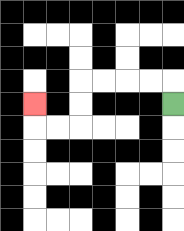{'start': '[7, 4]', 'end': '[1, 4]', 'path_directions': 'U,L,L,L,L,D,D,L,L,U', 'path_coordinates': '[[7, 4], [7, 3], [6, 3], [5, 3], [4, 3], [3, 3], [3, 4], [3, 5], [2, 5], [1, 5], [1, 4]]'}